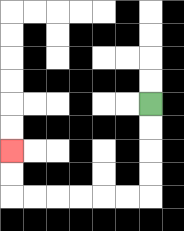{'start': '[6, 4]', 'end': '[0, 6]', 'path_directions': 'D,D,D,D,L,L,L,L,L,L,U,U', 'path_coordinates': '[[6, 4], [6, 5], [6, 6], [6, 7], [6, 8], [5, 8], [4, 8], [3, 8], [2, 8], [1, 8], [0, 8], [0, 7], [0, 6]]'}